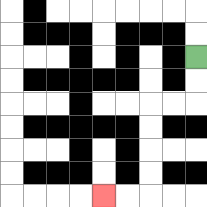{'start': '[8, 2]', 'end': '[4, 8]', 'path_directions': 'D,D,L,L,D,D,D,D,L,L', 'path_coordinates': '[[8, 2], [8, 3], [8, 4], [7, 4], [6, 4], [6, 5], [6, 6], [6, 7], [6, 8], [5, 8], [4, 8]]'}